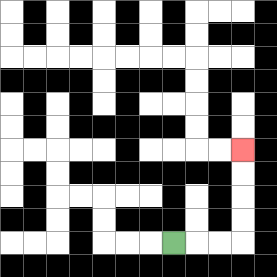{'start': '[7, 10]', 'end': '[10, 6]', 'path_directions': 'R,R,R,U,U,U,U', 'path_coordinates': '[[7, 10], [8, 10], [9, 10], [10, 10], [10, 9], [10, 8], [10, 7], [10, 6]]'}